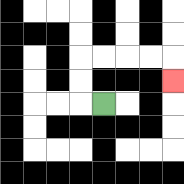{'start': '[4, 4]', 'end': '[7, 3]', 'path_directions': 'L,U,U,R,R,R,R,D', 'path_coordinates': '[[4, 4], [3, 4], [3, 3], [3, 2], [4, 2], [5, 2], [6, 2], [7, 2], [7, 3]]'}